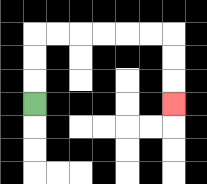{'start': '[1, 4]', 'end': '[7, 4]', 'path_directions': 'U,U,U,R,R,R,R,R,R,D,D,D', 'path_coordinates': '[[1, 4], [1, 3], [1, 2], [1, 1], [2, 1], [3, 1], [4, 1], [5, 1], [6, 1], [7, 1], [7, 2], [7, 3], [7, 4]]'}